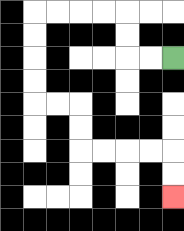{'start': '[7, 2]', 'end': '[7, 8]', 'path_directions': 'L,L,U,U,L,L,L,L,D,D,D,D,R,R,D,D,R,R,R,R,D,D', 'path_coordinates': '[[7, 2], [6, 2], [5, 2], [5, 1], [5, 0], [4, 0], [3, 0], [2, 0], [1, 0], [1, 1], [1, 2], [1, 3], [1, 4], [2, 4], [3, 4], [3, 5], [3, 6], [4, 6], [5, 6], [6, 6], [7, 6], [7, 7], [7, 8]]'}